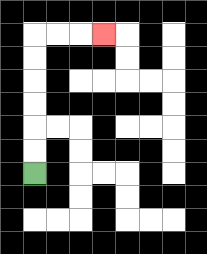{'start': '[1, 7]', 'end': '[4, 1]', 'path_directions': 'U,U,U,U,U,U,R,R,R', 'path_coordinates': '[[1, 7], [1, 6], [1, 5], [1, 4], [1, 3], [1, 2], [1, 1], [2, 1], [3, 1], [4, 1]]'}